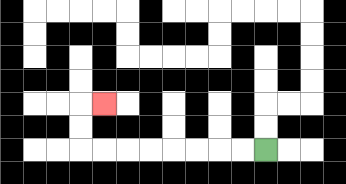{'start': '[11, 6]', 'end': '[4, 4]', 'path_directions': 'L,L,L,L,L,L,L,L,U,U,R', 'path_coordinates': '[[11, 6], [10, 6], [9, 6], [8, 6], [7, 6], [6, 6], [5, 6], [4, 6], [3, 6], [3, 5], [3, 4], [4, 4]]'}